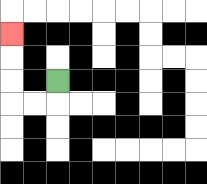{'start': '[2, 3]', 'end': '[0, 1]', 'path_directions': 'D,L,L,U,U,U', 'path_coordinates': '[[2, 3], [2, 4], [1, 4], [0, 4], [0, 3], [0, 2], [0, 1]]'}